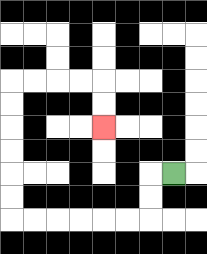{'start': '[7, 7]', 'end': '[4, 5]', 'path_directions': 'L,D,D,L,L,L,L,L,L,U,U,U,U,U,U,R,R,R,R,D,D', 'path_coordinates': '[[7, 7], [6, 7], [6, 8], [6, 9], [5, 9], [4, 9], [3, 9], [2, 9], [1, 9], [0, 9], [0, 8], [0, 7], [0, 6], [0, 5], [0, 4], [0, 3], [1, 3], [2, 3], [3, 3], [4, 3], [4, 4], [4, 5]]'}